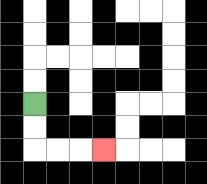{'start': '[1, 4]', 'end': '[4, 6]', 'path_directions': 'D,D,R,R,R', 'path_coordinates': '[[1, 4], [1, 5], [1, 6], [2, 6], [3, 6], [4, 6]]'}